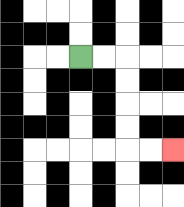{'start': '[3, 2]', 'end': '[7, 6]', 'path_directions': 'R,R,D,D,D,D,R,R', 'path_coordinates': '[[3, 2], [4, 2], [5, 2], [5, 3], [5, 4], [5, 5], [5, 6], [6, 6], [7, 6]]'}